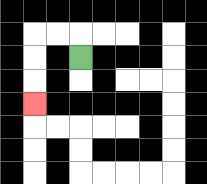{'start': '[3, 2]', 'end': '[1, 4]', 'path_directions': 'U,L,L,D,D,D', 'path_coordinates': '[[3, 2], [3, 1], [2, 1], [1, 1], [1, 2], [1, 3], [1, 4]]'}